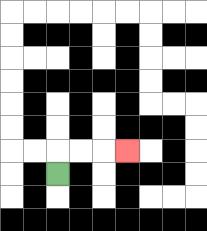{'start': '[2, 7]', 'end': '[5, 6]', 'path_directions': 'U,R,R,R', 'path_coordinates': '[[2, 7], [2, 6], [3, 6], [4, 6], [5, 6]]'}